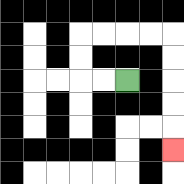{'start': '[5, 3]', 'end': '[7, 6]', 'path_directions': 'L,L,U,U,R,R,R,R,D,D,D,D,D', 'path_coordinates': '[[5, 3], [4, 3], [3, 3], [3, 2], [3, 1], [4, 1], [5, 1], [6, 1], [7, 1], [7, 2], [7, 3], [7, 4], [7, 5], [7, 6]]'}